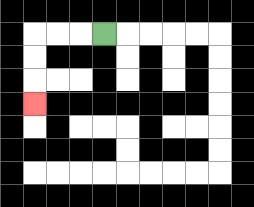{'start': '[4, 1]', 'end': '[1, 4]', 'path_directions': 'L,L,L,D,D,D', 'path_coordinates': '[[4, 1], [3, 1], [2, 1], [1, 1], [1, 2], [1, 3], [1, 4]]'}